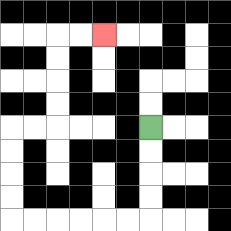{'start': '[6, 5]', 'end': '[4, 1]', 'path_directions': 'D,D,D,D,L,L,L,L,L,L,U,U,U,U,R,R,U,U,U,U,R,R', 'path_coordinates': '[[6, 5], [6, 6], [6, 7], [6, 8], [6, 9], [5, 9], [4, 9], [3, 9], [2, 9], [1, 9], [0, 9], [0, 8], [0, 7], [0, 6], [0, 5], [1, 5], [2, 5], [2, 4], [2, 3], [2, 2], [2, 1], [3, 1], [4, 1]]'}